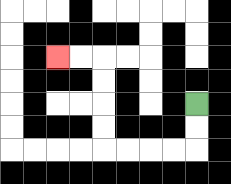{'start': '[8, 4]', 'end': '[2, 2]', 'path_directions': 'D,D,L,L,L,L,U,U,U,U,L,L', 'path_coordinates': '[[8, 4], [8, 5], [8, 6], [7, 6], [6, 6], [5, 6], [4, 6], [4, 5], [4, 4], [4, 3], [4, 2], [3, 2], [2, 2]]'}